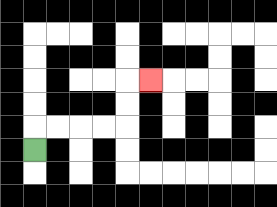{'start': '[1, 6]', 'end': '[6, 3]', 'path_directions': 'U,R,R,R,R,U,U,R', 'path_coordinates': '[[1, 6], [1, 5], [2, 5], [3, 5], [4, 5], [5, 5], [5, 4], [5, 3], [6, 3]]'}